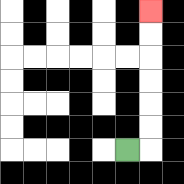{'start': '[5, 6]', 'end': '[6, 0]', 'path_directions': 'R,U,U,U,U,U,U', 'path_coordinates': '[[5, 6], [6, 6], [6, 5], [6, 4], [6, 3], [6, 2], [6, 1], [6, 0]]'}